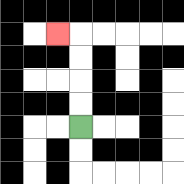{'start': '[3, 5]', 'end': '[2, 1]', 'path_directions': 'U,U,U,U,L', 'path_coordinates': '[[3, 5], [3, 4], [3, 3], [3, 2], [3, 1], [2, 1]]'}